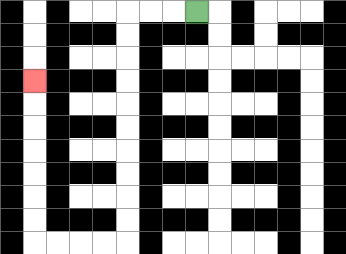{'start': '[8, 0]', 'end': '[1, 3]', 'path_directions': 'L,L,L,D,D,D,D,D,D,D,D,D,D,L,L,L,L,U,U,U,U,U,U,U', 'path_coordinates': '[[8, 0], [7, 0], [6, 0], [5, 0], [5, 1], [5, 2], [5, 3], [5, 4], [5, 5], [5, 6], [5, 7], [5, 8], [5, 9], [5, 10], [4, 10], [3, 10], [2, 10], [1, 10], [1, 9], [1, 8], [1, 7], [1, 6], [1, 5], [1, 4], [1, 3]]'}